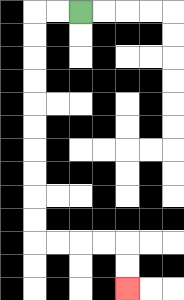{'start': '[3, 0]', 'end': '[5, 12]', 'path_directions': 'L,L,D,D,D,D,D,D,D,D,D,D,R,R,R,R,D,D', 'path_coordinates': '[[3, 0], [2, 0], [1, 0], [1, 1], [1, 2], [1, 3], [1, 4], [1, 5], [1, 6], [1, 7], [1, 8], [1, 9], [1, 10], [2, 10], [3, 10], [4, 10], [5, 10], [5, 11], [5, 12]]'}